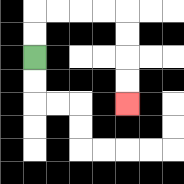{'start': '[1, 2]', 'end': '[5, 4]', 'path_directions': 'U,U,R,R,R,R,D,D,D,D', 'path_coordinates': '[[1, 2], [1, 1], [1, 0], [2, 0], [3, 0], [4, 0], [5, 0], [5, 1], [5, 2], [5, 3], [5, 4]]'}